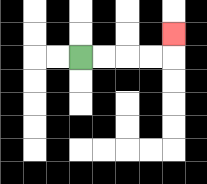{'start': '[3, 2]', 'end': '[7, 1]', 'path_directions': 'R,R,R,R,U', 'path_coordinates': '[[3, 2], [4, 2], [5, 2], [6, 2], [7, 2], [7, 1]]'}